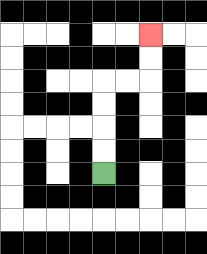{'start': '[4, 7]', 'end': '[6, 1]', 'path_directions': 'U,U,U,U,R,R,U,U', 'path_coordinates': '[[4, 7], [4, 6], [4, 5], [4, 4], [4, 3], [5, 3], [6, 3], [6, 2], [6, 1]]'}